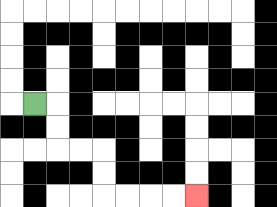{'start': '[1, 4]', 'end': '[8, 8]', 'path_directions': 'R,D,D,R,R,D,D,R,R,R,R', 'path_coordinates': '[[1, 4], [2, 4], [2, 5], [2, 6], [3, 6], [4, 6], [4, 7], [4, 8], [5, 8], [6, 8], [7, 8], [8, 8]]'}